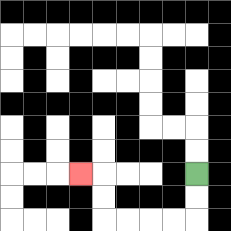{'start': '[8, 7]', 'end': '[3, 7]', 'path_directions': 'D,D,L,L,L,L,U,U,L', 'path_coordinates': '[[8, 7], [8, 8], [8, 9], [7, 9], [6, 9], [5, 9], [4, 9], [4, 8], [4, 7], [3, 7]]'}